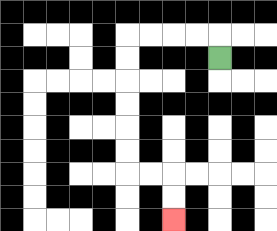{'start': '[9, 2]', 'end': '[7, 9]', 'path_directions': 'U,L,L,L,L,D,D,D,D,D,D,R,R,D,D', 'path_coordinates': '[[9, 2], [9, 1], [8, 1], [7, 1], [6, 1], [5, 1], [5, 2], [5, 3], [5, 4], [5, 5], [5, 6], [5, 7], [6, 7], [7, 7], [7, 8], [7, 9]]'}